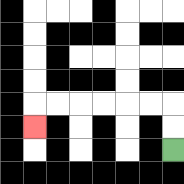{'start': '[7, 6]', 'end': '[1, 5]', 'path_directions': 'U,U,L,L,L,L,L,L,D', 'path_coordinates': '[[7, 6], [7, 5], [7, 4], [6, 4], [5, 4], [4, 4], [3, 4], [2, 4], [1, 4], [1, 5]]'}